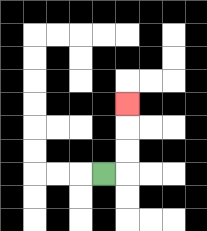{'start': '[4, 7]', 'end': '[5, 4]', 'path_directions': 'R,U,U,U', 'path_coordinates': '[[4, 7], [5, 7], [5, 6], [5, 5], [5, 4]]'}